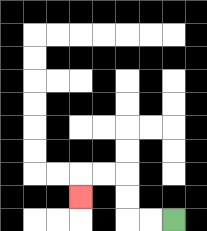{'start': '[7, 9]', 'end': '[3, 8]', 'path_directions': 'L,L,U,U,L,L,D', 'path_coordinates': '[[7, 9], [6, 9], [5, 9], [5, 8], [5, 7], [4, 7], [3, 7], [3, 8]]'}